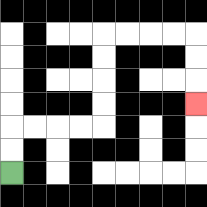{'start': '[0, 7]', 'end': '[8, 4]', 'path_directions': 'U,U,R,R,R,R,U,U,U,U,R,R,R,R,D,D,D', 'path_coordinates': '[[0, 7], [0, 6], [0, 5], [1, 5], [2, 5], [3, 5], [4, 5], [4, 4], [4, 3], [4, 2], [4, 1], [5, 1], [6, 1], [7, 1], [8, 1], [8, 2], [8, 3], [8, 4]]'}